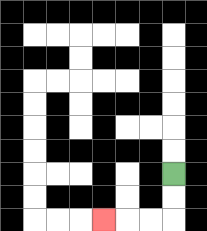{'start': '[7, 7]', 'end': '[4, 9]', 'path_directions': 'D,D,L,L,L', 'path_coordinates': '[[7, 7], [7, 8], [7, 9], [6, 9], [5, 9], [4, 9]]'}